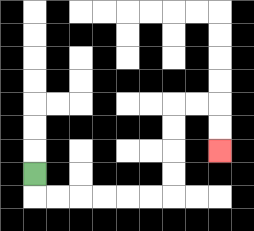{'start': '[1, 7]', 'end': '[9, 6]', 'path_directions': 'D,R,R,R,R,R,R,U,U,U,U,R,R,D,D', 'path_coordinates': '[[1, 7], [1, 8], [2, 8], [3, 8], [4, 8], [5, 8], [6, 8], [7, 8], [7, 7], [7, 6], [7, 5], [7, 4], [8, 4], [9, 4], [9, 5], [9, 6]]'}